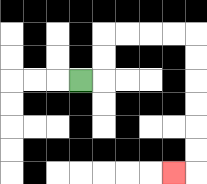{'start': '[3, 3]', 'end': '[7, 7]', 'path_directions': 'R,U,U,R,R,R,R,D,D,D,D,D,D,L', 'path_coordinates': '[[3, 3], [4, 3], [4, 2], [4, 1], [5, 1], [6, 1], [7, 1], [8, 1], [8, 2], [8, 3], [8, 4], [8, 5], [8, 6], [8, 7], [7, 7]]'}